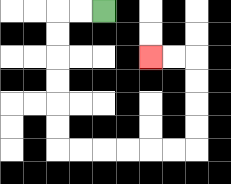{'start': '[4, 0]', 'end': '[6, 2]', 'path_directions': 'L,L,D,D,D,D,D,D,R,R,R,R,R,R,U,U,U,U,L,L', 'path_coordinates': '[[4, 0], [3, 0], [2, 0], [2, 1], [2, 2], [2, 3], [2, 4], [2, 5], [2, 6], [3, 6], [4, 6], [5, 6], [6, 6], [7, 6], [8, 6], [8, 5], [8, 4], [8, 3], [8, 2], [7, 2], [6, 2]]'}